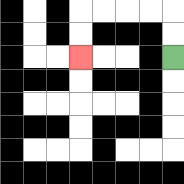{'start': '[7, 2]', 'end': '[3, 2]', 'path_directions': 'U,U,L,L,L,L,D,D', 'path_coordinates': '[[7, 2], [7, 1], [7, 0], [6, 0], [5, 0], [4, 0], [3, 0], [3, 1], [3, 2]]'}